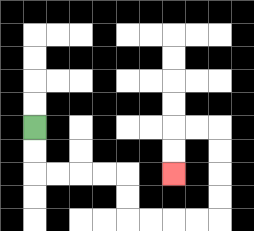{'start': '[1, 5]', 'end': '[7, 7]', 'path_directions': 'D,D,R,R,R,R,D,D,R,R,R,R,U,U,U,U,L,L,D,D', 'path_coordinates': '[[1, 5], [1, 6], [1, 7], [2, 7], [3, 7], [4, 7], [5, 7], [5, 8], [5, 9], [6, 9], [7, 9], [8, 9], [9, 9], [9, 8], [9, 7], [9, 6], [9, 5], [8, 5], [7, 5], [7, 6], [7, 7]]'}